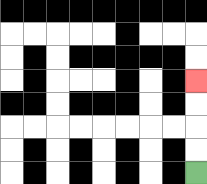{'start': '[8, 7]', 'end': '[8, 3]', 'path_directions': 'U,U,U,U', 'path_coordinates': '[[8, 7], [8, 6], [8, 5], [8, 4], [8, 3]]'}